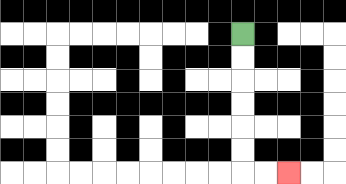{'start': '[10, 1]', 'end': '[12, 7]', 'path_directions': 'D,D,D,D,D,D,R,R', 'path_coordinates': '[[10, 1], [10, 2], [10, 3], [10, 4], [10, 5], [10, 6], [10, 7], [11, 7], [12, 7]]'}